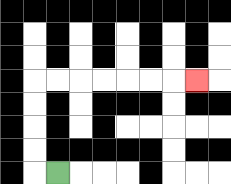{'start': '[2, 7]', 'end': '[8, 3]', 'path_directions': 'L,U,U,U,U,R,R,R,R,R,R,R', 'path_coordinates': '[[2, 7], [1, 7], [1, 6], [1, 5], [1, 4], [1, 3], [2, 3], [3, 3], [4, 3], [5, 3], [6, 3], [7, 3], [8, 3]]'}